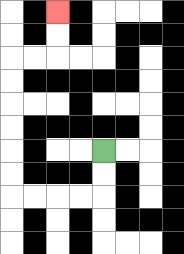{'start': '[4, 6]', 'end': '[2, 0]', 'path_directions': 'D,D,L,L,L,L,U,U,U,U,U,U,R,R,U,U', 'path_coordinates': '[[4, 6], [4, 7], [4, 8], [3, 8], [2, 8], [1, 8], [0, 8], [0, 7], [0, 6], [0, 5], [0, 4], [0, 3], [0, 2], [1, 2], [2, 2], [2, 1], [2, 0]]'}